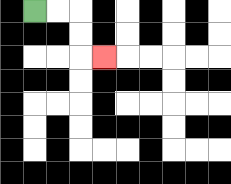{'start': '[1, 0]', 'end': '[4, 2]', 'path_directions': 'R,R,D,D,R', 'path_coordinates': '[[1, 0], [2, 0], [3, 0], [3, 1], [3, 2], [4, 2]]'}